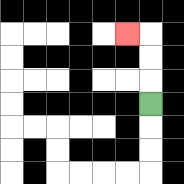{'start': '[6, 4]', 'end': '[5, 1]', 'path_directions': 'U,U,U,L', 'path_coordinates': '[[6, 4], [6, 3], [6, 2], [6, 1], [5, 1]]'}